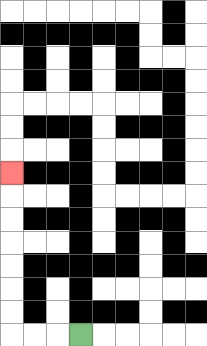{'start': '[3, 14]', 'end': '[0, 7]', 'path_directions': 'L,L,L,U,U,U,U,U,U,U', 'path_coordinates': '[[3, 14], [2, 14], [1, 14], [0, 14], [0, 13], [0, 12], [0, 11], [0, 10], [0, 9], [0, 8], [0, 7]]'}